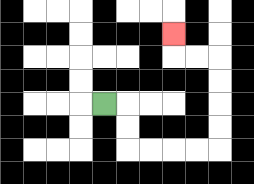{'start': '[4, 4]', 'end': '[7, 1]', 'path_directions': 'R,D,D,R,R,R,R,U,U,U,U,L,L,U', 'path_coordinates': '[[4, 4], [5, 4], [5, 5], [5, 6], [6, 6], [7, 6], [8, 6], [9, 6], [9, 5], [9, 4], [9, 3], [9, 2], [8, 2], [7, 2], [7, 1]]'}